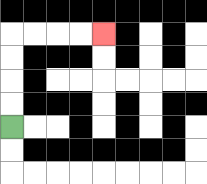{'start': '[0, 5]', 'end': '[4, 1]', 'path_directions': 'U,U,U,U,R,R,R,R', 'path_coordinates': '[[0, 5], [0, 4], [0, 3], [0, 2], [0, 1], [1, 1], [2, 1], [3, 1], [4, 1]]'}